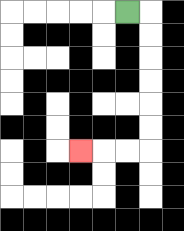{'start': '[5, 0]', 'end': '[3, 6]', 'path_directions': 'R,D,D,D,D,D,D,L,L,L', 'path_coordinates': '[[5, 0], [6, 0], [6, 1], [6, 2], [6, 3], [6, 4], [6, 5], [6, 6], [5, 6], [4, 6], [3, 6]]'}